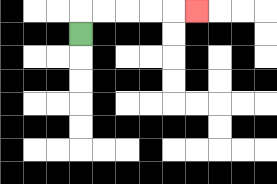{'start': '[3, 1]', 'end': '[8, 0]', 'path_directions': 'U,R,R,R,R,R', 'path_coordinates': '[[3, 1], [3, 0], [4, 0], [5, 0], [6, 0], [7, 0], [8, 0]]'}